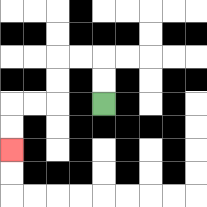{'start': '[4, 4]', 'end': '[0, 6]', 'path_directions': 'U,U,L,L,D,D,L,L,D,D', 'path_coordinates': '[[4, 4], [4, 3], [4, 2], [3, 2], [2, 2], [2, 3], [2, 4], [1, 4], [0, 4], [0, 5], [0, 6]]'}